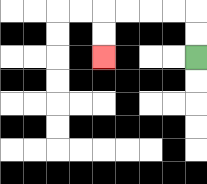{'start': '[8, 2]', 'end': '[4, 2]', 'path_directions': 'U,U,L,L,L,L,D,D', 'path_coordinates': '[[8, 2], [8, 1], [8, 0], [7, 0], [6, 0], [5, 0], [4, 0], [4, 1], [4, 2]]'}